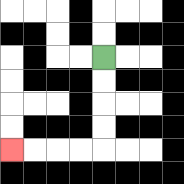{'start': '[4, 2]', 'end': '[0, 6]', 'path_directions': 'D,D,D,D,L,L,L,L', 'path_coordinates': '[[4, 2], [4, 3], [4, 4], [4, 5], [4, 6], [3, 6], [2, 6], [1, 6], [0, 6]]'}